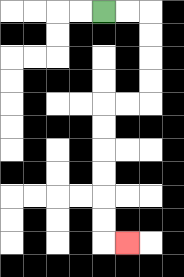{'start': '[4, 0]', 'end': '[5, 10]', 'path_directions': 'R,R,D,D,D,D,L,L,D,D,D,D,D,D,R', 'path_coordinates': '[[4, 0], [5, 0], [6, 0], [6, 1], [6, 2], [6, 3], [6, 4], [5, 4], [4, 4], [4, 5], [4, 6], [4, 7], [4, 8], [4, 9], [4, 10], [5, 10]]'}